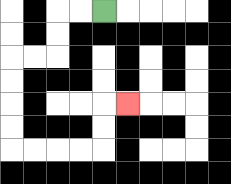{'start': '[4, 0]', 'end': '[5, 4]', 'path_directions': 'L,L,D,D,L,L,D,D,D,D,R,R,R,R,U,U,R', 'path_coordinates': '[[4, 0], [3, 0], [2, 0], [2, 1], [2, 2], [1, 2], [0, 2], [0, 3], [0, 4], [0, 5], [0, 6], [1, 6], [2, 6], [3, 6], [4, 6], [4, 5], [4, 4], [5, 4]]'}